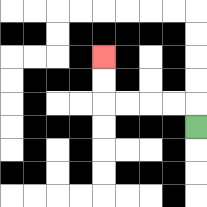{'start': '[8, 5]', 'end': '[4, 2]', 'path_directions': 'U,L,L,L,L,U,U', 'path_coordinates': '[[8, 5], [8, 4], [7, 4], [6, 4], [5, 4], [4, 4], [4, 3], [4, 2]]'}